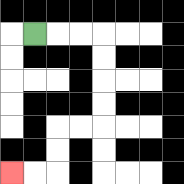{'start': '[1, 1]', 'end': '[0, 7]', 'path_directions': 'R,R,R,D,D,D,D,L,L,D,D,L,L', 'path_coordinates': '[[1, 1], [2, 1], [3, 1], [4, 1], [4, 2], [4, 3], [4, 4], [4, 5], [3, 5], [2, 5], [2, 6], [2, 7], [1, 7], [0, 7]]'}